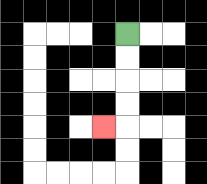{'start': '[5, 1]', 'end': '[4, 5]', 'path_directions': 'D,D,D,D,L', 'path_coordinates': '[[5, 1], [5, 2], [5, 3], [5, 4], [5, 5], [4, 5]]'}